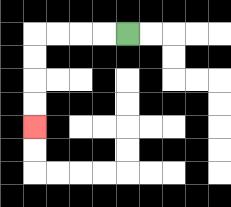{'start': '[5, 1]', 'end': '[1, 5]', 'path_directions': 'L,L,L,L,D,D,D,D', 'path_coordinates': '[[5, 1], [4, 1], [3, 1], [2, 1], [1, 1], [1, 2], [1, 3], [1, 4], [1, 5]]'}